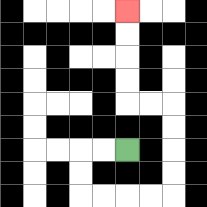{'start': '[5, 6]', 'end': '[5, 0]', 'path_directions': 'L,L,D,D,R,R,R,R,U,U,U,U,L,L,U,U,U,U', 'path_coordinates': '[[5, 6], [4, 6], [3, 6], [3, 7], [3, 8], [4, 8], [5, 8], [6, 8], [7, 8], [7, 7], [7, 6], [7, 5], [7, 4], [6, 4], [5, 4], [5, 3], [5, 2], [5, 1], [5, 0]]'}